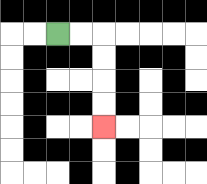{'start': '[2, 1]', 'end': '[4, 5]', 'path_directions': 'R,R,D,D,D,D', 'path_coordinates': '[[2, 1], [3, 1], [4, 1], [4, 2], [4, 3], [4, 4], [4, 5]]'}